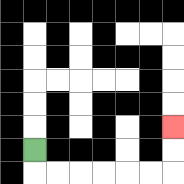{'start': '[1, 6]', 'end': '[7, 5]', 'path_directions': 'D,R,R,R,R,R,R,U,U', 'path_coordinates': '[[1, 6], [1, 7], [2, 7], [3, 7], [4, 7], [5, 7], [6, 7], [7, 7], [7, 6], [7, 5]]'}